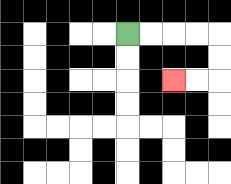{'start': '[5, 1]', 'end': '[7, 3]', 'path_directions': 'R,R,R,R,D,D,L,L', 'path_coordinates': '[[5, 1], [6, 1], [7, 1], [8, 1], [9, 1], [9, 2], [9, 3], [8, 3], [7, 3]]'}